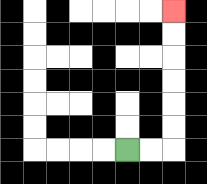{'start': '[5, 6]', 'end': '[7, 0]', 'path_directions': 'R,R,U,U,U,U,U,U', 'path_coordinates': '[[5, 6], [6, 6], [7, 6], [7, 5], [7, 4], [7, 3], [7, 2], [7, 1], [7, 0]]'}